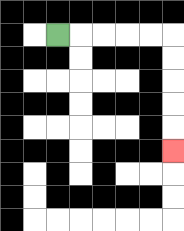{'start': '[2, 1]', 'end': '[7, 6]', 'path_directions': 'R,R,R,R,R,D,D,D,D,D', 'path_coordinates': '[[2, 1], [3, 1], [4, 1], [5, 1], [6, 1], [7, 1], [7, 2], [7, 3], [7, 4], [7, 5], [7, 6]]'}